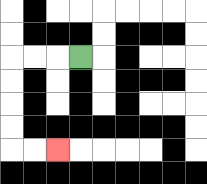{'start': '[3, 2]', 'end': '[2, 6]', 'path_directions': 'L,L,L,D,D,D,D,R,R', 'path_coordinates': '[[3, 2], [2, 2], [1, 2], [0, 2], [0, 3], [0, 4], [0, 5], [0, 6], [1, 6], [2, 6]]'}